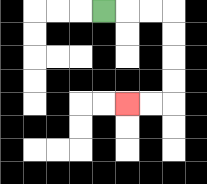{'start': '[4, 0]', 'end': '[5, 4]', 'path_directions': 'R,R,R,D,D,D,D,L,L', 'path_coordinates': '[[4, 0], [5, 0], [6, 0], [7, 0], [7, 1], [7, 2], [7, 3], [7, 4], [6, 4], [5, 4]]'}